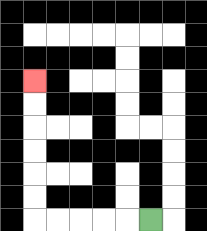{'start': '[6, 9]', 'end': '[1, 3]', 'path_directions': 'L,L,L,L,L,U,U,U,U,U,U', 'path_coordinates': '[[6, 9], [5, 9], [4, 9], [3, 9], [2, 9], [1, 9], [1, 8], [1, 7], [1, 6], [1, 5], [1, 4], [1, 3]]'}